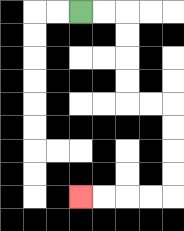{'start': '[3, 0]', 'end': '[3, 8]', 'path_directions': 'R,R,D,D,D,D,R,R,D,D,D,D,L,L,L,L', 'path_coordinates': '[[3, 0], [4, 0], [5, 0], [5, 1], [5, 2], [5, 3], [5, 4], [6, 4], [7, 4], [7, 5], [7, 6], [7, 7], [7, 8], [6, 8], [5, 8], [4, 8], [3, 8]]'}